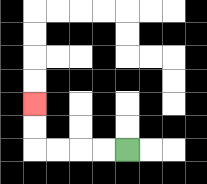{'start': '[5, 6]', 'end': '[1, 4]', 'path_directions': 'L,L,L,L,U,U', 'path_coordinates': '[[5, 6], [4, 6], [3, 6], [2, 6], [1, 6], [1, 5], [1, 4]]'}